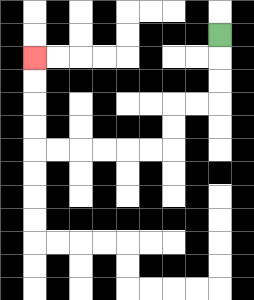{'start': '[9, 1]', 'end': '[1, 2]', 'path_directions': 'D,D,D,L,L,D,D,L,L,L,L,L,L,U,U,U,U', 'path_coordinates': '[[9, 1], [9, 2], [9, 3], [9, 4], [8, 4], [7, 4], [7, 5], [7, 6], [6, 6], [5, 6], [4, 6], [3, 6], [2, 6], [1, 6], [1, 5], [1, 4], [1, 3], [1, 2]]'}